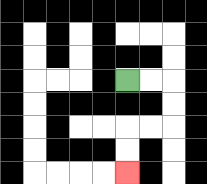{'start': '[5, 3]', 'end': '[5, 7]', 'path_directions': 'R,R,D,D,L,L,D,D', 'path_coordinates': '[[5, 3], [6, 3], [7, 3], [7, 4], [7, 5], [6, 5], [5, 5], [5, 6], [5, 7]]'}